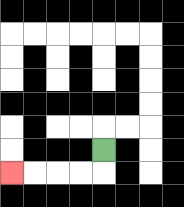{'start': '[4, 6]', 'end': '[0, 7]', 'path_directions': 'D,L,L,L,L', 'path_coordinates': '[[4, 6], [4, 7], [3, 7], [2, 7], [1, 7], [0, 7]]'}